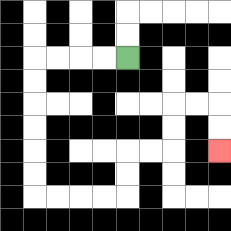{'start': '[5, 2]', 'end': '[9, 6]', 'path_directions': 'L,L,L,L,D,D,D,D,D,D,R,R,R,R,U,U,R,R,U,U,R,R,D,D', 'path_coordinates': '[[5, 2], [4, 2], [3, 2], [2, 2], [1, 2], [1, 3], [1, 4], [1, 5], [1, 6], [1, 7], [1, 8], [2, 8], [3, 8], [4, 8], [5, 8], [5, 7], [5, 6], [6, 6], [7, 6], [7, 5], [7, 4], [8, 4], [9, 4], [9, 5], [9, 6]]'}